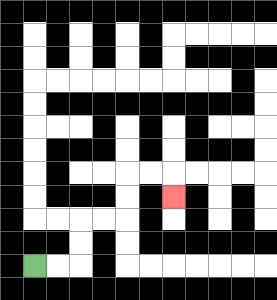{'start': '[1, 11]', 'end': '[7, 8]', 'path_directions': 'R,R,U,U,R,R,U,U,R,R,D', 'path_coordinates': '[[1, 11], [2, 11], [3, 11], [3, 10], [3, 9], [4, 9], [5, 9], [5, 8], [5, 7], [6, 7], [7, 7], [7, 8]]'}